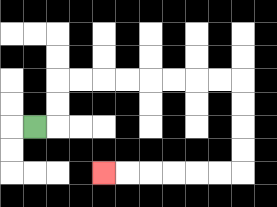{'start': '[1, 5]', 'end': '[4, 7]', 'path_directions': 'R,U,U,R,R,R,R,R,R,R,R,D,D,D,D,L,L,L,L,L,L', 'path_coordinates': '[[1, 5], [2, 5], [2, 4], [2, 3], [3, 3], [4, 3], [5, 3], [6, 3], [7, 3], [8, 3], [9, 3], [10, 3], [10, 4], [10, 5], [10, 6], [10, 7], [9, 7], [8, 7], [7, 7], [6, 7], [5, 7], [4, 7]]'}